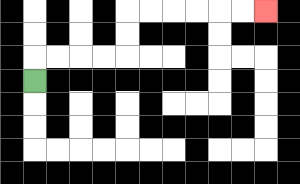{'start': '[1, 3]', 'end': '[11, 0]', 'path_directions': 'U,R,R,R,R,U,U,R,R,R,R,R,R', 'path_coordinates': '[[1, 3], [1, 2], [2, 2], [3, 2], [4, 2], [5, 2], [5, 1], [5, 0], [6, 0], [7, 0], [8, 0], [9, 0], [10, 0], [11, 0]]'}